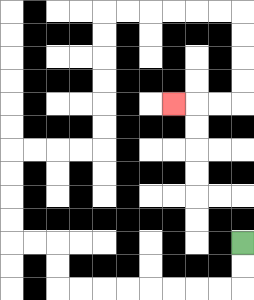{'start': '[10, 10]', 'end': '[7, 4]', 'path_directions': 'D,D,L,L,L,L,L,L,L,L,U,U,L,L,U,U,U,U,R,R,R,R,U,U,U,U,U,U,R,R,R,R,R,R,D,D,D,D,L,L,L', 'path_coordinates': '[[10, 10], [10, 11], [10, 12], [9, 12], [8, 12], [7, 12], [6, 12], [5, 12], [4, 12], [3, 12], [2, 12], [2, 11], [2, 10], [1, 10], [0, 10], [0, 9], [0, 8], [0, 7], [0, 6], [1, 6], [2, 6], [3, 6], [4, 6], [4, 5], [4, 4], [4, 3], [4, 2], [4, 1], [4, 0], [5, 0], [6, 0], [7, 0], [8, 0], [9, 0], [10, 0], [10, 1], [10, 2], [10, 3], [10, 4], [9, 4], [8, 4], [7, 4]]'}